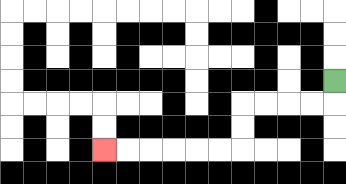{'start': '[14, 3]', 'end': '[4, 6]', 'path_directions': 'D,L,L,L,L,D,D,L,L,L,L,L,L', 'path_coordinates': '[[14, 3], [14, 4], [13, 4], [12, 4], [11, 4], [10, 4], [10, 5], [10, 6], [9, 6], [8, 6], [7, 6], [6, 6], [5, 6], [4, 6]]'}